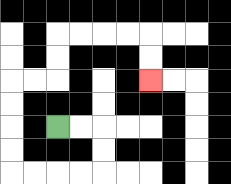{'start': '[2, 5]', 'end': '[6, 3]', 'path_directions': 'R,R,D,D,L,L,L,L,U,U,U,U,R,R,U,U,R,R,R,R,D,D', 'path_coordinates': '[[2, 5], [3, 5], [4, 5], [4, 6], [4, 7], [3, 7], [2, 7], [1, 7], [0, 7], [0, 6], [0, 5], [0, 4], [0, 3], [1, 3], [2, 3], [2, 2], [2, 1], [3, 1], [4, 1], [5, 1], [6, 1], [6, 2], [6, 3]]'}